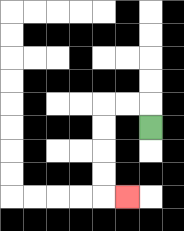{'start': '[6, 5]', 'end': '[5, 8]', 'path_directions': 'U,L,L,D,D,D,D,R', 'path_coordinates': '[[6, 5], [6, 4], [5, 4], [4, 4], [4, 5], [4, 6], [4, 7], [4, 8], [5, 8]]'}